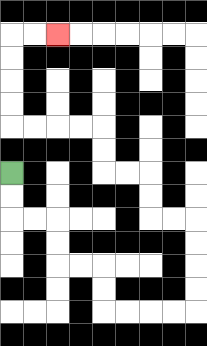{'start': '[0, 7]', 'end': '[2, 1]', 'path_directions': 'D,D,R,R,D,D,R,R,D,D,R,R,R,R,U,U,U,U,L,L,U,U,L,L,U,U,L,L,L,L,U,U,U,U,R,R', 'path_coordinates': '[[0, 7], [0, 8], [0, 9], [1, 9], [2, 9], [2, 10], [2, 11], [3, 11], [4, 11], [4, 12], [4, 13], [5, 13], [6, 13], [7, 13], [8, 13], [8, 12], [8, 11], [8, 10], [8, 9], [7, 9], [6, 9], [6, 8], [6, 7], [5, 7], [4, 7], [4, 6], [4, 5], [3, 5], [2, 5], [1, 5], [0, 5], [0, 4], [0, 3], [0, 2], [0, 1], [1, 1], [2, 1]]'}